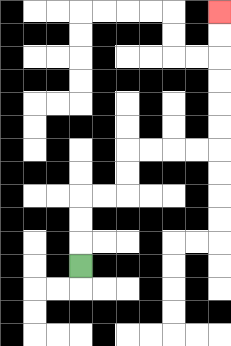{'start': '[3, 11]', 'end': '[9, 0]', 'path_directions': 'U,U,U,R,R,U,U,R,R,R,R,U,U,U,U,U,U', 'path_coordinates': '[[3, 11], [3, 10], [3, 9], [3, 8], [4, 8], [5, 8], [5, 7], [5, 6], [6, 6], [7, 6], [8, 6], [9, 6], [9, 5], [9, 4], [9, 3], [9, 2], [9, 1], [9, 0]]'}